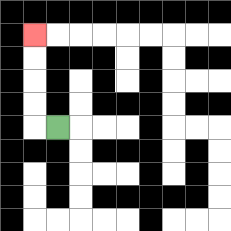{'start': '[2, 5]', 'end': '[1, 1]', 'path_directions': 'L,U,U,U,U', 'path_coordinates': '[[2, 5], [1, 5], [1, 4], [1, 3], [1, 2], [1, 1]]'}